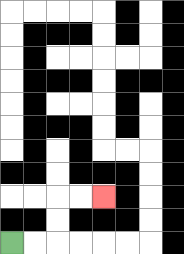{'start': '[0, 10]', 'end': '[4, 8]', 'path_directions': 'R,R,U,U,R,R', 'path_coordinates': '[[0, 10], [1, 10], [2, 10], [2, 9], [2, 8], [3, 8], [4, 8]]'}